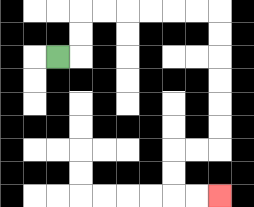{'start': '[2, 2]', 'end': '[9, 8]', 'path_directions': 'R,U,U,R,R,R,R,R,R,D,D,D,D,D,D,L,L,D,D,R,R', 'path_coordinates': '[[2, 2], [3, 2], [3, 1], [3, 0], [4, 0], [5, 0], [6, 0], [7, 0], [8, 0], [9, 0], [9, 1], [9, 2], [9, 3], [9, 4], [9, 5], [9, 6], [8, 6], [7, 6], [7, 7], [7, 8], [8, 8], [9, 8]]'}